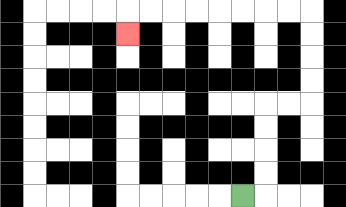{'start': '[10, 8]', 'end': '[5, 1]', 'path_directions': 'R,U,U,U,U,R,R,U,U,U,U,L,L,L,L,L,L,L,L,D', 'path_coordinates': '[[10, 8], [11, 8], [11, 7], [11, 6], [11, 5], [11, 4], [12, 4], [13, 4], [13, 3], [13, 2], [13, 1], [13, 0], [12, 0], [11, 0], [10, 0], [9, 0], [8, 0], [7, 0], [6, 0], [5, 0], [5, 1]]'}